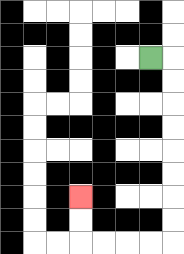{'start': '[6, 2]', 'end': '[3, 8]', 'path_directions': 'R,D,D,D,D,D,D,D,D,L,L,L,L,U,U', 'path_coordinates': '[[6, 2], [7, 2], [7, 3], [7, 4], [7, 5], [7, 6], [7, 7], [7, 8], [7, 9], [7, 10], [6, 10], [5, 10], [4, 10], [3, 10], [3, 9], [3, 8]]'}